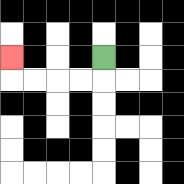{'start': '[4, 2]', 'end': '[0, 2]', 'path_directions': 'D,L,L,L,L,U', 'path_coordinates': '[[4, 2], [4, 3], [3, 3], [2, 3], [1, 3], [0, 3], [0, 2]]'}